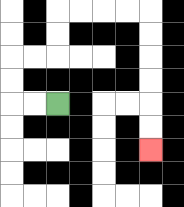{'start': '[2, 4]', 'end': '[6, 6]', 'path_directions': 'L,L,U,U,R,R,U,U,R,R,R,R,D,D,D,D,D,D', 'path_coordinates': '[[2, 4], [1, 4], [0, 4], [0, 3], [0, 2], [1, 2], [2, 2], [2, 1], [2, 0], [3, 0], [4, 0], [5, 0], [6, 0], [6, 1], [6, 2], [6, 3], [6, 4], [6, 5], [6, 6]]'}